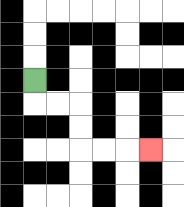{'start': '[1, 3]', 'end': '[6, 6]', 'path_directions': 'D,R,R,D,D,R,R,R', 'path_coordinates': '[[1, 3], [1, 4], [2, 4], [3, 4], [3, 5], [3, 6], [4, 6], [5, 6], [6, 6]]'}